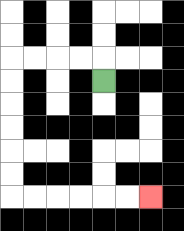{'start': '[4, 3]', 'end': '[6, 8]', 'path_directions': 'U,L,L,L,L,D,D,D,D,D,D,R,R,R,R,R,R', 'path_coordinates': '[[4, 3], [4, 2], [3, 2], [2, 2], [1, 2], [0, 2], [0, 3], [0, 4], [0, 5], [0, 6], [0, 7], [0, 8], [1, 8], [2, 8], [3, 8], [4, 8], [5, 8], [6, 8]]'}